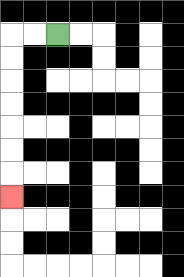{'start': '[2, 1]', 'end': '[0, 8]', 'path_directions': 'L,L,D,D,D,D,D,D,D', 'path_coordinates': '[[2, 1], [1, 1], [0, 1], [0, 2], [0, 3], [0, 4], [0, 5], [0, 6], [0, 7], [0, 8]]'}